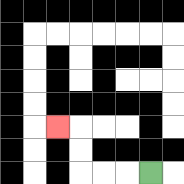{'start': '[6, 7]', 'end': '[2, 5]', 'path_directions': 'L,L,L,U,U,L', 'path_coordinates': '[[6, 7], [5, 7], [4, 7], [3, 7], [3, 6], [3, 5], [2, 5]]'}